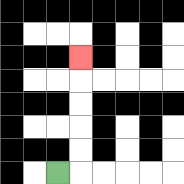{'start': '[2, 7]', 'end': '[3, 2]', 'path_directions': 'R,U,U,U,U,U', 'path_coordinates': '[[2, 7], [3, 7], [3, 6], [3, 5], [3, 4], [3, 3], [3, 2]]'}